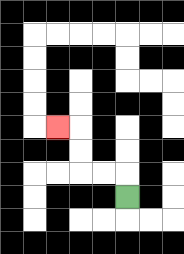{'start': '[5, 8]', 'end': '[2, 5]', 'path_directions': 'U,L,L,U,U,L', 'path_coordinates': '[[5, 8], [5, 7], [4, 7], [3, 7], [3, 6], [3, 5], [2, 5]]'}